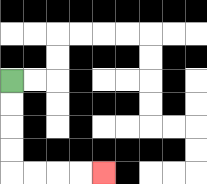{'start': '[0, 3]', 'end': '[4, 7]', 'path_directions': 'D,D,D,D,R,R,R,R', 'path_coordinates': '[[0, 3], [0, 4], [0, 5], [0, 6], [0, 7], [1, 7], [2, 7], [3, 7], [4, 7]]'}